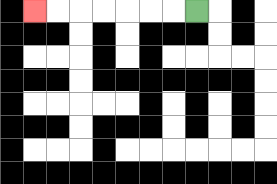{'start': '[8, 0]', 'end': '[1, 0]', 'path_directions': 'L,L,L,L,L,L,L', 'path_coordinates': '[[8, 0], [7, 0], [6, 0], [5, 0], [4, 0], [3, 0], [2, 0], [1, 0]]'}